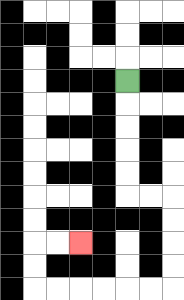{'start': '[5, 3]', 'end': '[3, 10]', 'path_directions': 'D,D,D,D,D,R,R,D,D,D,D,L,L,L,L,L,L,U,U,R,R', 'path_coordinates': '[[5, 3], [5, 4], [5, 5], [5, 6], [5, 7], [5, 8], [6, 8], [7, 8], [7, 9], [7, 10], [7, 11], [7, 12], [6, 12], [5, 12], [4, 12], [3, 12], [2, 12], [1, 12], [1, 11], [1, 10], [2, 10], [3, 10]]'}